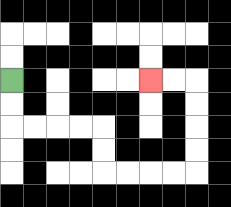{'start': '[0, 3]', 'end': '[6, 3]', 'path_directions': 'D,D,R,R,R,R,D,D,R,R,R,R,U,U,U,U,L,L', 'path_coordinates': '[[0, 3], [0, 4], [0, 5], [1, 5], [2, 5], [3, 5], [4, 5], [4, 6], [4, 7], [5, 7], [6, 7], [7, 7], [8, 7], [8, 6], [8, 5], [8, 4], [8, 3], [7, 3], [6, 3]]'}